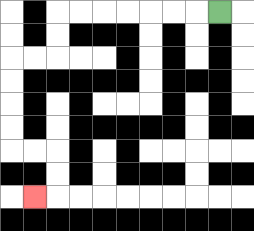{'start': '[9, 0]', 'end': '[1, 8]', 'path_directions': 'L,L,L,L,L,L,L,D,D,L,L,D,D,D,D,R,R,D,D,L', 'path_coordinates': '[[9, 0], [8, 0], [7, 0], [6, 0], [5, 0], [4, 0], [3, 0], [2, 0], [2, 1], [2, 2], [1, 2], [0, 2], [0, 3], [0, 4], [0, 5], [0, 6], [1, 6], [2, 6], [2, 7], [2, 8], [1, 8]]'}